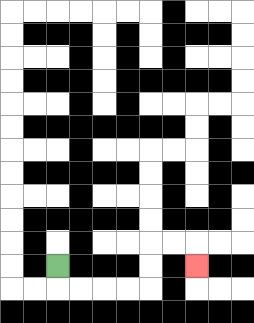{'start': '[2, 11]', 'end': '[8, 11]', 'path_directions': 'D,R,R,R,R,U,U,R,R,D', 'path_coordinates': '[[2, 11], [2, 12], [3, 12], [4, 12], [5, 12], [6, 12], [6, 11], [6, 10], [7, 10], [8, 10], [8, 11]]'}